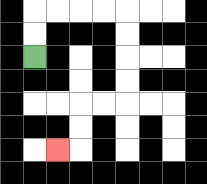{'start': '[1, 2]', 'end': '[2, 6]', 'path_directions': 'U,U,R,R,R,R,D,D,D,D,L,L,D,D,L', 'path_coordinates': '[[1, 2], [1, 1], [1, 0], [2, 0], [3, 0], [4, 0], [5, 0], [5, 1], [5, 2], [5, 3], [5, 4], [4, 4], [3, 4], [3, 5], [3, 6], [2, 6]]'}